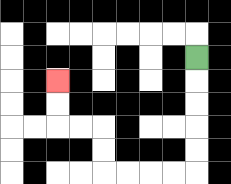{'start': '[8, 2]', 'end': '[2, 3]', 'path_directions': 'D,D,D,D,D,L,L,L,L,U,U,L,L,U,U', 'path_coordinates': '[[8, 2], [8, 3], [8, 4], [8, 5], [8, 6], [8, 7], [7, 7], [6, 7], [5, 7], [4, 7], [4, 6], [4, 5], [3, 5], [2, 5], [2, 4], [2, 3]]'}